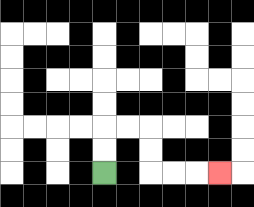{'start': '[4, 7]', 'end': '[9, 7]', 'path_directions': 'U,U,R,R,D,D,R,R,R', 'path_coordinates': '[[4, 7], [4, 6], [4, 5], [5, 5], [6, 5], [6, 6], [6, 7], [7, 7], [8, 7], [9, 7]]'}